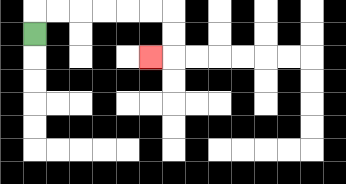{'start': '[1, 1]', 'end': '[6, 2]', 'path_directions': 'U,R,R,R,R,R,R,D,D,L', 'path_coordinates': '[[1, 1], [1, 0], [2, 0], [3, 0], [4, 0], [5, 0], [6, 0], [7, 0], [7, 1], [7, 2], [6, 2]]'}